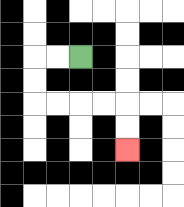{'start': '[3, 2]', 'end': '[5, 6]', 'path_directions': 'L,L,D,D,R,R,R,R,D,D', 'path_coordinates': '[[3, 2], [2, 2], [1, 2], [1, 3], [1, 4], [2, 4], [3, 4], [4, 4], [5, 4], [5, 5], [5, 6]]'}